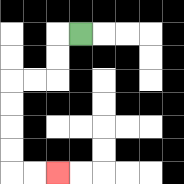{'start': '[3, 1]', 'end': '[2, 7]', 'path_directions': 'L,D,D,L,L,D,D,D,D,R,R', 'path_coordinates': '[[3, 1], [2, 1], [2, 2], [2, 3], [1, 3], [0, 3], [0, 4], [0, 5], [0, 6], [0, 7], [1, 7], [2, 7]]'}